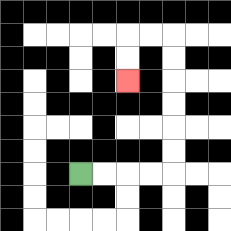{'start': '[3, 7]', 'end': '[5, 3]', 'path_directions': 'R,R,R,R,U,U,U,U,U,U,L,L,D,D', 'path_coordinates': '[[3, 7], [4, 7], [5, 7], [6, 7], [7, 7], [7, 6], [7, 5], [7, 4], [7, 3], [7, 2], [7, 1], [6, 1], [5, 1], [5, 2], [5, 3]]'}